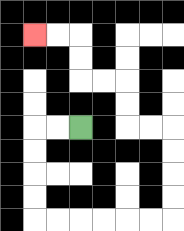{'start': '[3, 5]', 'end': '[1, 1]', 'path_directions': 'L,L,D,D,D,D,R,R,R,R,R,R,U,U,U,U,L,L,U,U,L,L,U,U,L,L', 'path_coordinates': '[[3, 5], [2, 5], [1, 5], [1, 6], [1, 7], [1, 8], [1, 9], [2, 9], [3, 9], [4, 9], [5, 9], [6, 9], [7, 9], [7, 8], [7, 7], [7, 6], [7, 5], [6, 5], [5, 5], [5, 4], [5, 3], [4, 3], [3, 3], [3, 2], [3, 1], [2, 1], [1, 1]]'}